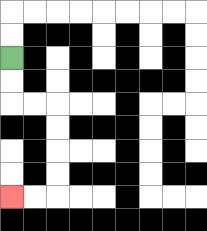{'start': '[0, 2]', 'end': '[0, 8]', 'path_directions': 'D,D,R,R,D,D,D,D,L,L', 'path_coordinates': '[[0, 2], [0, 3], [0, 4], [1, 4], [2, 4], [2, 5], [2, 6], [2, 7], [2, 8], [1, 8], [0, 8]]'}